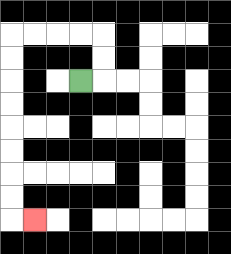{'start': '[3, 3]', 'end': '[1, 9]', 'path_directions': 'R,U,U,L,L,L,L,D,D,D,D,D,D,D,D,R', 'path_coordinates': '[[3, 3], [4, 3], [4, 2], [4, 1], [3, 1], [2, 1], [1, 1], [0, 1], [0, 2], [0, 3], [0, 4], [0, 5], [0, 6], [0, 7], [0, 8], [0, 9], [1, 9]]'}